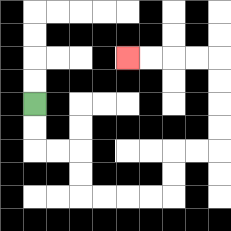{'start': '[1, 4]', 'end': '[5, 2]', 'path_directions': 'D,D,R,R,D,D,R,R,R,R,U,U,R,R,U,U,U,U,L,L,L,L', 'path_coordinates': '[[1, 4], [1, 5], [1, 6], [2, 6], [3, 6], [3, 7], [3, 8], [4, 8], [5, 8], [6, 8], [7, 8], [7, 7], [7, 6], [8, 6], [9, 6], [9, 5], [9, 4], [9, 3], [9, 2], [8, 2], [7, 2], [6, 2], [5, 2]]'}